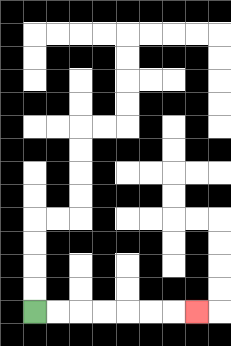{'start': '[1, 13]', 'end': '[8, 13]', 'path_directions': 'R,R,R,R,R,R,R', 'path_coordinates': '[[1, 13], [2, 13], [3, 13], [4, 13], [5, 13], [6, 13], [7, 13], [8, 13]]'}